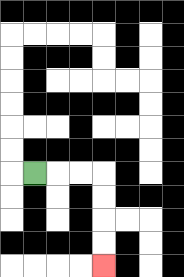{'start': '[1, 7]', 'end': '[4, 11]', 'path_directions': 'R,R,R,D,D,D,D', 'path_coordinates': '[[1, 7], [2, 7], [3, 7], [4, 7], [4, 8], [4, 9], [4, 10], [4, 11]]'}